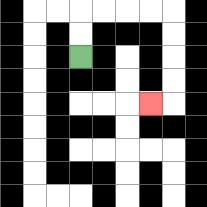{'start': '[3, 2]', 'end': '[6, 4]', 'path_directions': 'U,U,R,R,R,R,D,D,D,D,L', 'path_coordinates': '[[3, 2], [3, 1], [3, 0], [4, 0], [5, 0], [6, 0], [7, 0], [7, 1], [7, 2], [7, 3], [7, 4], [6, 4]]'}